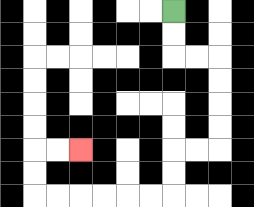{'start': '[7, 0]', 'end': '[3, 6]', 'path_directions': 'D,D,R,R,D,D,D,D,L,L,D,D,L,L,L,L,L,L,U,U,R,R', 'path_coordinates': '[[7, 0], [7, 1], [7, 2], [8, 2], [9, 2], [9, 3], [9, 4], [9, 5], [9, 6], [8, 6], [7, 6], [7, 7], [7, 8], [6, 8], [5, 8], [4, 8], [3, 8], [2, 8], [1, 8], [1, 7], [1, 6], [2, 6], [3, 6]]'}